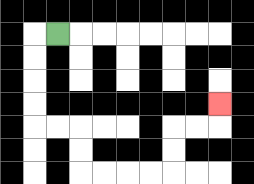{'start': '[2, 1]', 'end': '[9, 4]', 'path_directions': 'L,D,D,D,D,R,R,D,D,R,R,R,R,U,U,R,R,U', 'path_coordinates': '[[2, 1], [1, 1], [1, 2], [1, 3], [1, 4], [1, 5], [2, 5], [3, 5], [3, 6], [3, 7], [4, 7], [5, 7], [6, 7], [7, 7], [7, 6], [7, 5], [8, 5], [9, 5], [9, 4]]'}